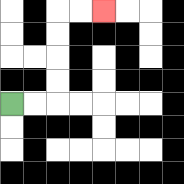{'start': '[0, 4]', 'end': '[4, 0]', 'path_directions': 'R,R,U,U,U,U,R,R', 'path_coordinates': '[[0, 4], [1, 4], [2, 4], [2, 3], [2, 2], [2, 1], [2, 0], [3, 0], [4, 0]]'}